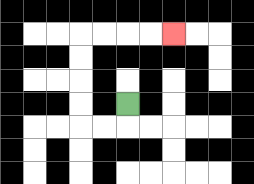{'start': '[5, 4]', 'end': '[7, 1]', 'path_directions': 'D,L,L,U,U,U,U,R,R,R,R', 'path_coordinates': '[[5, 4], [5, 5], [4, 5], [3, 5], [3, 4], [3, 3], [3, 2], [3, 1], [4, 1], [5, 1], [6, 1], [7, 1]]'}